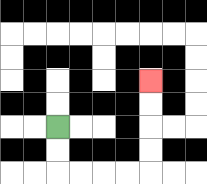{'start': '[2, 5]', 'end': '[6, 3]', 'path_directions': 'D,D,R,R,R,R,U,U,U,U', 'path_coordinates': '[[2, 5], [2, 6], [2, 7], [3, 7], [4, 7], [5, 7], [6, 7], [6, 6], [6, 5], [6, 4], [6, 3]]'}